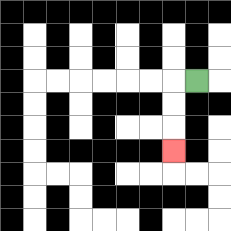{'start': '[8, 3]', 'end': '[7, 6]', 'path_directions': 'L,D,D,D', 'path_coordinates': '[[8, 3], [7, 3], [7, 4], [7, 5], [7, 6]]'}